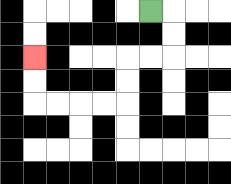{'start': '[6, 0]', 'end': '[1, 2]', 'path_directions': 'R,D,D,L,L,D,D,L,L,L,L,U,U', 'path_coordinates': '[[6, 0], [7, 0], [7, 1], [7, 2], [6, 2], [5, 2], [5, 3], [5, 4], [4, 4], [3, 4], [2, 4], [1, 4], [1, 3], [1, 2]]'}